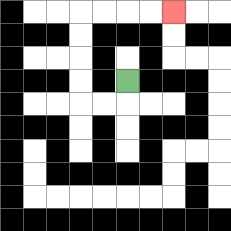{'start': '[5, 3]', 'end': '[7, 0]', 'path_directions': 'D,L,L,U,U,U,U,R,R,R,R', 'path_coordinates': '[[5, 3], [5, 4], [4, 4], [3, 4], [3, 3], [3, 2], [3, 1], [3, 0], [4, 0], [5, 0], [6, 0], [7, 0]]'}